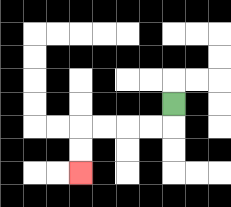{'start': '[7, 4]', 'end': '[3, 7]', 'path_directions': 'D,L,L,L,L,D,D', 'path_coordinates': '[[7, 4], [7, 5], [6, 5], [5, 5], [4, 5], [3, 5], [3, 6], [3, 7]]'}